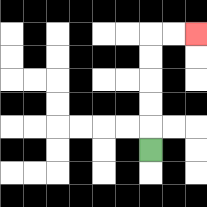{'start': '[6, 6]', 'end': '[8, 1]', 'path_directions': 'U,U,U,U,U,R,R', 'path_coordinates': '[[6, 6], [6, 5], [6, 4], [6, 3], [6, 2], [6, 1], [7, 1], [8, 1]]'}